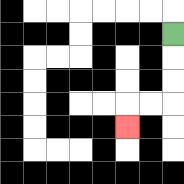{'start': '[7, 1]', 'end': '[5, 5]', 'path_directions': 'D,D,D,L,L,D', 'path_coordinates': '[[7, 1], [7, 2], [7, 3], [7, 4], [6, 4], [5, 4], [5, 5]]'}